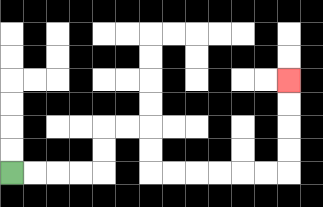{'start': '[0, 7]', 'end': '[12, 3]', 'path_directions': 'R,R,R,R,U,U,R,R,D,D,R,R,R,R,R,R,U,U,U,U', 'path_coordinates': '[[0, 7], [1, 7], [2, 7], [3, 7], [4, 7], [4, 6], [4, 5], [5, 5], [6, 5], [6, 6], [6, 7], [7, 7], [8, 7], [9, 7], [10, 7], [11, 7], [12, 7], [12, 6], [12, 5], [12, 4], [12, 3]]'}